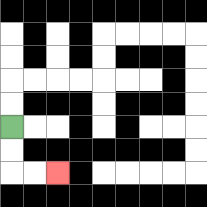{'start': '[0, 5]', 'end': '[2, 7]', 'path_directions': 'D,D,R,R', 'path_coordinates': '[[0, 5], [0, 6], [0, 7], [1, 7], [2, 7]]'}